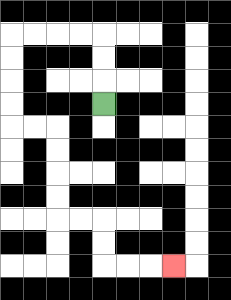{'start': '[4, 4]', 'end': '[7, 11]', 'path_directions': 'U,U,U,L,L,L,L,D,D,D,D,R,R,D,D,D,D,R,R,D,D,R,R,R', 'path_coordinates': '[[4, 4], [4, 3], [4, 2], [4, 1], [3, 1], [2, 1], [1, 1], [0, 1], [0, 2], [0, 3], [0, 4], [0, 5], [1, 5], [2, 5], [2, 6], [2, 7], [2, 8], [2, 9], [3, 9], [4, 9], [4, 10], [4, 11], [5, 11], [6, 11], [7, 11]]'}